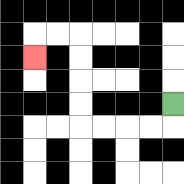{'start': '[7, 4]', 'end': '[1, 2]', 'path_directions': 'D,L,L,L,L,U,U,U,U,L,L,D', 'path_coordinates': '[[7, 4], [7, 5], [6, 5], [5, 5], [4, 5], [3, 5], [3, 4], [3, 3], [3, 2], [3, 1], [2, 1], [1, 1], [1, 2]]'}